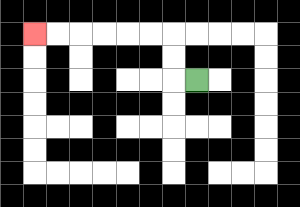{'start': '[8, 3]', 'end': '[1, 1]', 'path_directions': 'L,U,U,L,L,L,L,L,L', 'path_coordinates': '[[8, 3], [7, 3], [7, 2], [7, 1], [6, 1], [5, 1], [4, 1], [3, 1], [2, 1], [1, 1]]'}